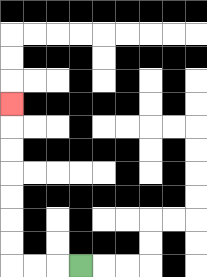{'start': '[3, 11]', 'end': '[0, 4]', 'path_directions': 'L,L,L,U,U,U,U,U,U,U', 'path_coordinates': '[[3, 11], [2, 11], [1, 11], [0, 11], [0, 10], [0, 9], [0, 8], [0, 7], [0, 6], [0, 5], [0, 4]]'}